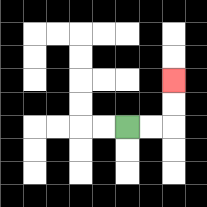{'start': '[5, 5]', 'end': '[7, 3]', 'path_directions': 'R,R,U,U', 'path_coordinates': '[[5, 5], [6, 5], [7, 5], [7, 4], [7, 3]]'}